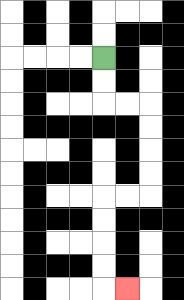{'start': '[4, 2]', 'end': '[5, 12]', 'path_directions': 'D,D,R,R,D,D,D,D,L,L,D,D,D,D,R', 'path_coordinates': '[[4, 2], [4, 3], [4, 4], [5, 4], [6, 4], [6, 5], [6, 6], [6, 7], [6, 8], [5, 8], [4, 8], [4, 9], [4, 10], [4, 11], [4, 12], [5, 12]]'}